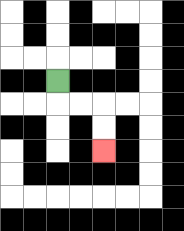{'start': '[2, 3]', 'end': '[4, 6]', 'path_directions': 'D,R,R,D,D', 'path_coordinates': '[[2, 3], [2, 4], [3, 4], [4, 4], [4, 5], [4, 6]]'}